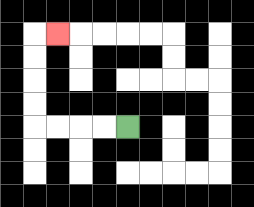{'start': '[5, 5]', 'end': '[2, 1]', 'path_directions': 'L,L,L,L,U,U,U,U,R', 'path_coordinates': '[[5, 5], [4, 5], [3, 5], [2, 5], [1, 5], [1, 4], [1, 3], [1, 2], [1, 1], [2, 1]]'}